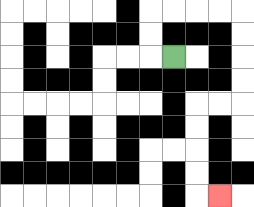{'start': '[7, 2]', 'end': '[9, 8]', 'path_directions': 'L,U,U,R,R,R,R,D,D,D,D,L,L,D,D,D,D,R', 'path_coordinates': '[[7, 2], [6, 2], [6, 1], [6, 0], [7, 0], [8, 0], [9, 0], [10, 0], [10, 1], [10, 2], [10, 3], [10, 4], [9, 4], [8, 4], [8, 5], [8, 6], [8, 7], [8, 8], [9, 8]]'}